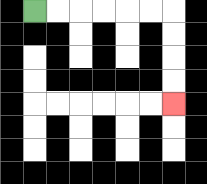{'start': '[1, 0]', 'end': '[7, 4]', 'path_directions': 'R,R,R,R,R,R,D,D,D,D', 'path_coordinates': '[[1, 0], [2, 0], [3, 0], [4, 0], [5, 0], [6, 0], [7, 0], [7, 1], [7, 2], [7, 3], [7, 4]]'}